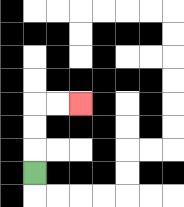{'start': '[1, 7]', 'end': '[3, 4]', 'path_directions': 'U,U,U,R,R', 'path_coordinates': '[[1, 7], [1, 6], [1, 5], [1, 4], [2, 4], [3, 4]]'}